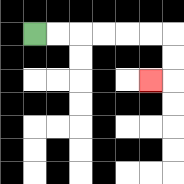{'start': '[1, 1]', 'end': '[6, 3]', 'path_directions': 'R,R,R,R,R,R,D,D,L', 'path_coordinates': '[[1, 1], [2, 1], [3, 1], [4, 1], [5, 1], [6, 1], [7, 1], [7, 2], [7, 3], [6, 3]]'}